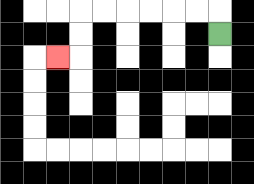{'start': '[9, 1]', 'end': '[2, 2]', 'path_directions': 'U,L,L,L,L,L,L,D,D,L', 'path_coordinates': '[[9, 1], [9, 0], [8, 0], [7, 0], [6, 0], [5, 0], [4, 0], [3, 0], [3, 1], [3, 2], [2, 2]]'}